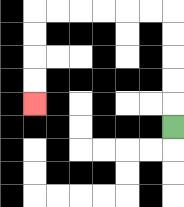{'start': '[7, 5]', 'end': '[1, 4]', 'path_directions': 'U,U,U,U,U,L,L,L,L,L,L,D,D,D,D', 'path_coordinates': '[[7, 5], [7, 4], [7, 3], [7, 2], [7, 1], [7, 0], [6, 0], [5, 0], [4, 0], [3, 0], [2, 0], [1, 0], [1, 1], [1, 2], [1, 3], [1, 4]]'}